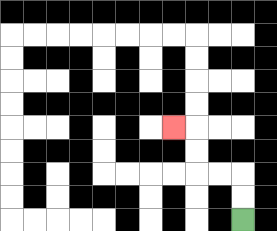{'start': '[10, 9]', 'end': '[7, 5]', 'path_directions': 'U,U,L,L,U,U,L', 'path_coordinates': '[[10, 9], [10, 8], [10, 7], [9, 7], [8, 7], [8, 6], [8, 5], [7, 5]]'}